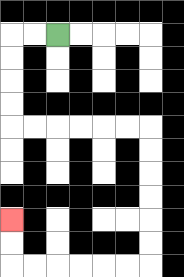{'start': '[2, 1]', 'end': '[0, 9]', 'path_directions': 'L,L,D,D,D,D,R,R,R,R,R,R,D,D,D,D,D,D,L,L,L,L,L,L,U,U', 'path_coordinates': '[[2, 1], [1, 1], [0, 1], [0, 2], [0, 3], [0, 4], [0, 5], [1, 5], [2, 5], [3, 5], [4, 5], [5, 5], [6, 5], [6, 6], [6, 7], [6, 8], [6, 9], [6, 10], [6, 11], [5, 11], [4, 11], [3, 11], [2, 11], [1, 11], [0, 11], [0, 10], [0, 9]]'}